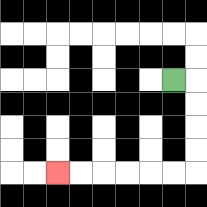{'start': '[7, 3]', 'end': '[2, 7]', 'path_directions': 'R,D,D,D,D,L,L,L,L,L,L', 'path_coordinates': '[[7, 3], [8, 3], [8, 4], [8, 5], [8, 6], [8, 7], [7, 7], [6, 7], [5, 7], [4, 7], [3, 7], [2, 7]]'}